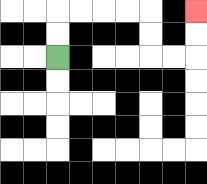{'start': '[2, 2]', 'end': '[8, 0]', 'path_directions': 'U,U,R,R,R,R,D,D,R,R,U,U', 'path_coordinates': '[[2, 2], [2, 1], [2, 0], [3, 0], [4, 0], [5, 0], [6, 0], [6, 1], [6, 2], [7, 2], [8, 2], [8, 1], [8, 0]]'}